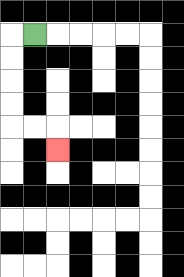{'start': '[1, 1]', 'end': '[2, 6]', 'path_directions': 'L,D,D,D,D,R,R,D', 'path_coordinates': '[[1, 1], [0, 1], [0, 2], [0, 3], [0, 4], [0, 5], [1, 5], [2, 5], [2, 6]]'}